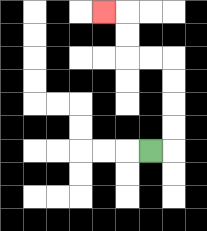{'start': '[6, 6]', 'end': '[4, 0]', 'path_directions': 'R,U,U,U,U,L,L,U,U,L', 'path_coordinates': '[[6, 6], [7, 6], [7, 5], [7, 4], [7, 3], [7, 2], [6, 2], [5, 2], [5, 1], [5, 0], [4, 0]]'}